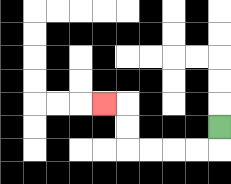{'start': '[9, 5]', 'end': '[4, 4]', 'path_directions': 'D,L,L,L,L,U,U,L', 'path_coordinates': '[[9, 5], [9, 6], [8, 6], [7, 6], [6, 6], [5, 6], [5, 5], [5, 4], [4, 4]]'}